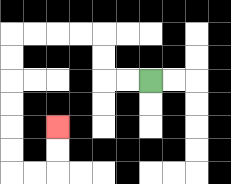{'start': '[6, 3]', 'end': '[2, 5]', 'path_directions': 'L,L,U,U,L,L,L,L,D,D,D,D,D,D,R,R,U,U', 'path_coordinates': '[[6, 3], [5, 3], [4, 3], [4, 2], [4, 1], [3, 1], [2, 1], [1, 1], [0, 1], [0, 2], [0, 3], [0, 4], [0, 5], [0, 6], [0, 7], [1, 7], [2, 7], [2, 6], [2, 5]]'}